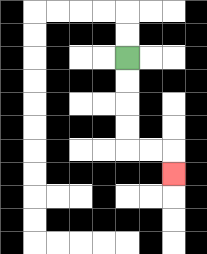{'start': '[5, 2]', 'end': '[7, 7]', 'path_directions': 'D,D,D,D,R,R,D', 'path_coordinates': '[[5, 2], [5, 3], [5, 4], [5, 5], [5, 6], [6, 6], [7, 6], [7, 7]]'}